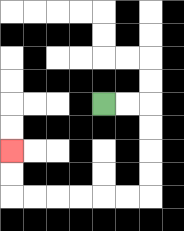{'start': '[4, 4]', 'end': '[0, 6]', 'path_directions': 'R,R,D,D,D,D,L,L,L,L,L,L,U,U', 'path_coordinates': '[[4, 4], [5, 4], [6, 4], [6, 5], [6, 6], [6, 7], [6, 8], [5, 8], [4, 8], [3, 8], [2, 8], [1, 8], [0, 8], [0, 7], [0, 6]]'}